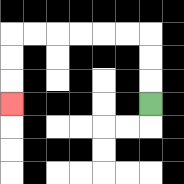{'start': '[6, 4]', 'end': '[0, 4]', 'path_directions': 'U,U,U,L,L,L,L,L,L,D,D,D', 'path_coordinates': '[[6, 4], [6, 3], [6, 2], [6, 1], [5, 1], [4, 1], [3, 1], [2, 1], [1, 1], [0, 1], [0, 2], [0, 3], [0, 4]]'}